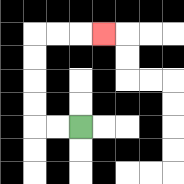{'start': '[3, 5]', 'end': '[4, 1]', 'path_directions': 'L,L,U,U,U,U,R,R,R', 'path_coordinates': '[[3, 5], [2, 5], [1, 5], [1, 4], [1, 3], [1, 2], [1, 1], [2, 1], [3, 1], [4, 1]]'}